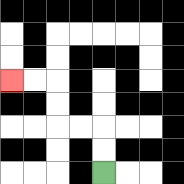{'start': '[4, 7]', 'end': '[0, 3]', 'path_directions': 'U,U,L,L,U,U,L,L', 'path_coordinates': '[[4, 7], [4, 6], [4, 5], [3, 5], [2, 5], [2, 4], [2, 3], [1, 3], [0, 3]]'}